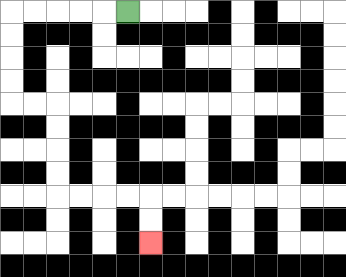{'start': '[5, 0]', 'end': '[6, 10]', 'path_directions': 'L,L,L,L,L,D,D,D,D,R,R,D,D,D,D,R,R,R,R,D,D', 'path_coordinates': '[[5, 0], [4, 0], [3, 0], [2, 0], [1, 0], [0, 0], [0, 1], [0, 2], [0, 3], [0, 4], [1, 4], [2, 4], [2, 5], [2, 6], [2, 7], [2, 8], [3, 8], [4, 8], [5, 8], [6, 8], [6, 9], [6, 10]]'}